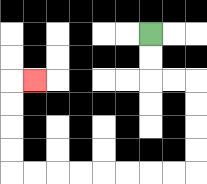{'start': '[6, 1]', 'end': '[1, 3]', 'path_directions': 'D,D,R,R,D,D,D,D,L,L,L,L,L,L,L,L,U,U,U,U,R', 'path_coordinates': '[[6, 1], [6, 2], [6, 3], [7, 3], [8, 3], [8, 4], [8, 5], [8, 6], [8, 7], [7, 7], [6, 7], [5, 7], [4, 7], [3, 7], [2, 7], [1, 7], [0, 7], [0, 6], [0, 5], [0, 4], [0, 3], [1, 3]]'}